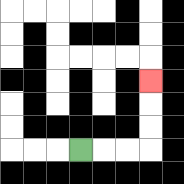{'start': '[3, 6]', 'end': '[6, 3]', 'path_directions': 'R,R,R,U,U,U', 'path_coordinates': '[[3, 6], [4, 6], [5, 6], [6, 6], [6, 5], [6, 4], [6, 3]]'}